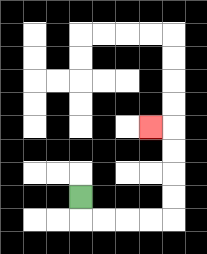{'start': '[3, 8]', 'end': '[6, 5]', 'path_directions': 'D,R,R,R,R,U,U,U,U,L', 'path_coordinates': '[[3, 8], [3, 9], [4, 9], [5, 9], [6, 9], [7, 9], [7, 8], [7, 7], [7, 6], [7, 5], [6, 5]]'}